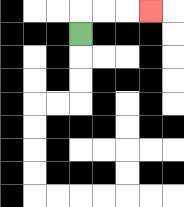{'start': '[3, 1]', 'end': '[6, 0]', 'path_directions': 'U,R,R,R', 'path_coordinates': '[[3, 1], [3, 0], [4, 0], [5, 0], [6, 0]]'}